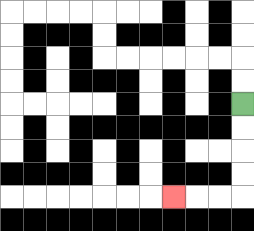{'start': '[10, 4]', 'end': '[7, 8]', 'path_directions': 'D,D,D,D,L,L,L', 'path_coordinates': '[[10, 4], [10, 5], [10, 6], [10, 7], [10, 8], [9, 8], [8, 8], [7, 8]]'}